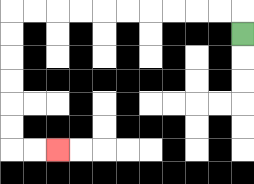{'start': '[10, 1]', 'end': '[2, 6]', 'path_directions': 'U,L,L,L,L,L,L,L,L,L,L,D,D,D,D,D,D,R,R', 'path_coordinates': '[[10, 1], [10, 0], [9, 0], [8, 0], [7, 0], [6, 0], [5, 0], [4, 0], [3, 0], [2, 0], [1, 0], [0, 0], [0, 1], [0, 2], [0, 3], [0, 4], [0, 5], [0, 6], [1, 6], [2, 6]]'}